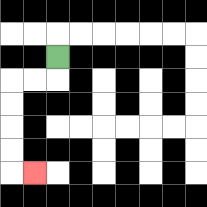{'start': '[2, 2]', 'end': '[1, 7]', 'path_directions': 'D,L,L,D,D,D,D,R', 'path_coordinates': '[[2, 2], [2, 3], [1, 3], [0, 3], [0, 4], [0, 5], [0, 6], [0, 7], [1, 7]]'}